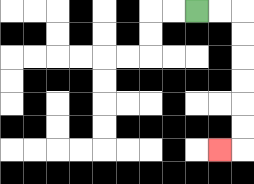{'start': '[8, 0]', 'end': '[9, 6]', 'path_directions': 'R,R,D,D,D,D,D,D,L', 'path_coordinates': '[[8, 0], [9, 0], [10, 0], [10, 1], [10, 2], [10, 3], [10, 4], [10, 5], [10, 6], [9, 6]]'}